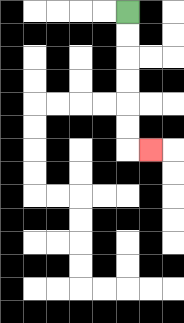{'start': '[5, 0]', 'end': '[6, 6]', 'path_directions': 'D,D,D,D,D,D,R', 'path_coordinates': '[[5, 0], [5, 1], [5, 2], [5, 3], [5, 4], [5, 5], [5, 6], [6, 6]]'}